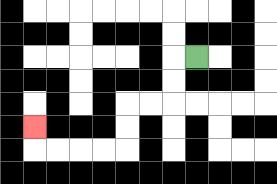{'start': '[8, 2]', 'end': '[1, 5]', 'path_directions': 'L,D,D,L,L,D,D,L,L,L,L,U', 'path_coordinates': '[[8, 2], [7, 2], [7, 3], [7, 4], [6, 4], [5, 4], [5, 5], [5, 6], [4, 6], [3, 6], [2, 6], [1, 6], [1, 5]]'}